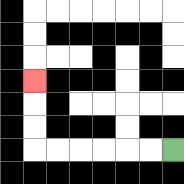{'start': '[7, 6]', 'end': '[1, 3]', 'path_directions': 'L,L,L,L,L,L,U,U,U', 'path_coordinates': '[[7, 6], [6, 6], [5, 6], [4, 6], [3, 6], [2, 6], [1, 6], [1, 5], [1, 4], [1, 3]]'}